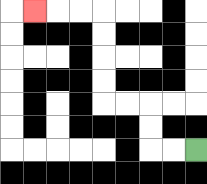{'start': '[8, 6]', 'end': '[1, 0]', 'path_directions': 'L,L,U,U,L,L,U,U,U,U,L,L,L', 'path_coordinates': '[[8, 6], [7, 6], [6, 6], [6, 5], [6, 4], [5, 4], [4, 4], [4, 3], [4, 2], [4, 1], [4, 0], [3, 0], [2, 0], [1, 0]]'}